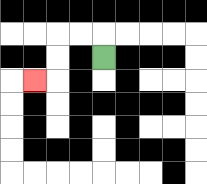{'start': '[4, 2]', 'end': '[1, 3]', 'path_directions': 'U,L,L,D,D,L', 'path_coordinates': '[[4, 2], [4, 1], [3, 1], [2, 1], [2, 2], [2, 3], [1, 3]]'}